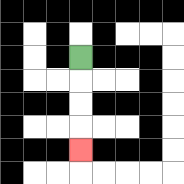{'start': '[3, 2]', 'end': '[3, 6]', 'path_directions': 'D,D,D,D', 'path_coordinates': '[[3, 2], [3, 3], [3, 4], [3, 5], [3, 6]]'}